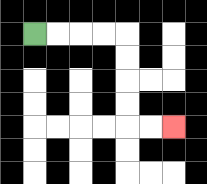{'start': '[1, 1]', 'end': '[7, 5]', 'path_directions': 'R,R,R,R,D,D,D,D,R,R', 'path_coordinates': '[[1, 1], [2, 1], [3, 1], [4, 1], [5, 1], [5, 2], [5, 3], [5, 4], [5, 5], [6, 5], [7, 5]]'}